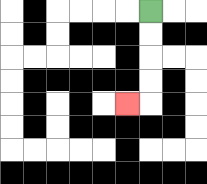{'start': '[6, 0]', 'end': '[5, 4]', 'path_directions': 'D,D,D,D,L', 'path_coordinates': '[[6, 0], [6, 1], [6, 2], [6, 3], [6, 4], [5, 4]]'}